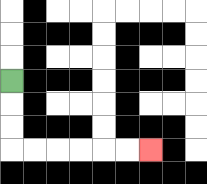{'start': '[0, 3]', 'end': '[6, 6]', 'path_directions': 'D,D,D,R,R,R,R,R,R', 'path_coordinates': '[[0, 3], [0, 4], [0, 5], [0, 6], [1, 6], [2, 6], [3, 6], [4, 6], [5, 6], [6, 6]]'}